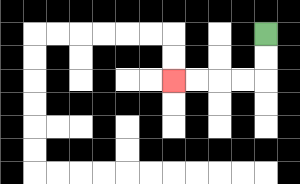{'start': '[11, 1]', 'end': '[7, 3]', 'path_directions': 'D,D,L,L,L,L', 'path_coordinates': '[[11, 1], [11, 2], [11, 3], [10, 3], [9, 3], [8, 3], [7, 3]]'}